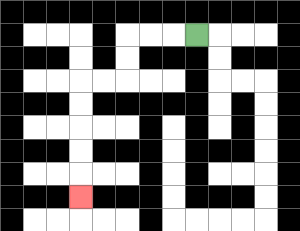{'start': '[8, 1]', 'end': '[3, 8]', 'path_directions': 'L,L,L,D,D,L,L,D,D,D,D,D', 'path_coordinates': '[[8, 1], [7, 1], [6, 1], [5, 1], [5, 2], [5, 3], [4, 3], [3, 3], [3, 4], [3, 5], [3, 6], [3, 7], [3, 8]]'}